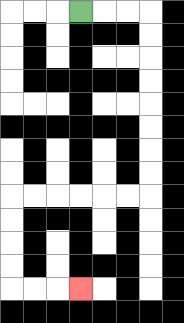{'start': '[3, 0]', 'end': '[3, 12]', 'path_directions': 'R,R,R,D,D,D,D,D,D,D,D,L,L,L,L,L,L,D,D,D,D,R,R,R', 'path_coordinates': '[[3, 0], [4, 0], [5, 0], [6, 0], [6, 1], [6, 2], [6, 3], [6, 4], [6, 5], [6, 6], [6, 7], [6, 8], [5, 8], [4, 8], [3, 8], [2, 8], [1, 8], [0, 8], [0, 9], [0, 10], [0, 11], [0, 12], [1, 12], [2, 12], [3, 12]]'}